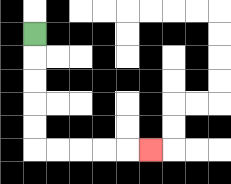{'start': '[1, 1]', 'end': '[6, 6]', 'path_directions': 'D,D,D,D,D,R,R,R,R,R', 'path_coordinates': '[[1, 1], [1, 2], [1, 3], [1, 4], [1, 5], [1, 6], [2, 6], [3, 6], [4, 6], [5, 6], [6, 6]]'}